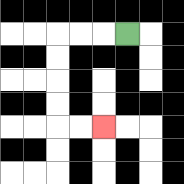{'start': '[5, 1]', 'end': '[4, 5]', 'path_directions': 'L,L,L,D,D,D,D,R,R', 'path_coordinates': '[[5, 1], [4, 1], [3, 1], [2, 1], [2, 2], [2, 3], [2, 4], [2, 5], [3, 5], [4, 5]]'}